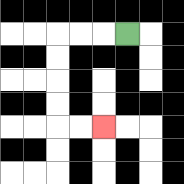{'start': '[5, 1]', 'end': '[4, 5]', 'path_directions': 'L,L,L,D,D,D,D,R,R', 'path_coordinates': '[[5, 1], [4, 1], [3, 1], [2, 1], [2, 2], [2, 3], [2, 4], [2, 5], [3, 5], [4, 5]]'}